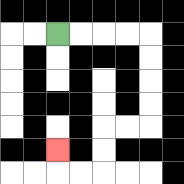{'start': '[2, 1]', 'end': '[2, 6]', 'path_directions': 'R,R,R,R,D,D,D,D,L,L,D,D,L,L,U', 'path_coordinates': '[[2, 1], [3, 1], [4, 1], [5, 1], [6, 1], [6, 2], [6, 3], [6, 4], [6, 5], [5, 5], [4, 5], [4, 6], [4, 7], [3, 7], [2, 7], [2, 6]]'}